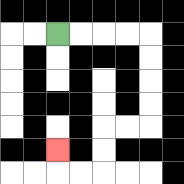{'start': '[2, 1]', 'end': '[2, 6]', 'path_directions': 'R,R,R,R,D,D,D,D,L,L,D,D,L,L,U', 'path_coordinates': '[[2, 1], [3, 1], [4, 1], [5, 1], [6, 1], [6, 2], [6, 3], [6, 4], [6, 5], [5, 5], [4, 5], [4, 6], [4, 7], [3, 7], [2, 7], [2, 6]]'}